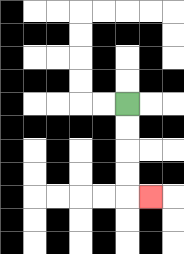{'start': '[5, 4]', 'end': '[6, 8]', 'path_directions': 'D,D,D,D,R', 'path_coordinates': '[[5, 4], [5, 5], [5, 6], [5, 7], [5, 8], [6, 8]]'}